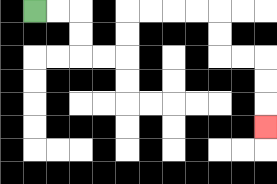{'start': '[1, 0]', 'end': '[11, 5]', 'path_directions': 'R,R,D,D,R,R,U,U,R,R,R,R,D,D,R,R,D,D,D', 'path_coordinates': '[[1, 0], [2, 0], [3, 0], [3, 1], [3, 2], [4, 2], [5, 2], [5, 1], [5, 0], [6, 0], [7, 0], [8, 0], [9, 0], [9, 1], [9, 2], [10, 2], [11, 2], [11, 3], [11, 4], [11, 5]]'}